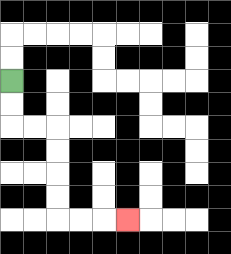{'start': '[0, 3]', 'end': '[5, 9]', 'path_directions': 'D,D,R,R,D,D,D,D,R,R,R', 'path_coordinates': '[[0, 3], [0, 4], [0, 5], [1, 5], [2, 5], [2, 6], [2, 7], [2, 8], [2, 9], [3, 9], [4, 9], [5, 9]]'}